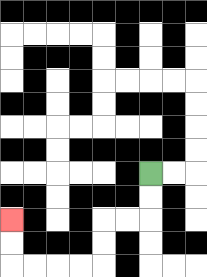{'start': '[6, 7]', 'end': '[0, 9]', 'path_directions': 'D,D,L,L,D,D,L,L,L,L,U,U', 'path_coordinates': '[[6, 7], [6, 8], [6, 9], [5, 9], [4, 9], [4, 10], [4, 11], [3, 11], [2, 11], [1, 11], [0, 11], [0, 10], [0, 9]]'}